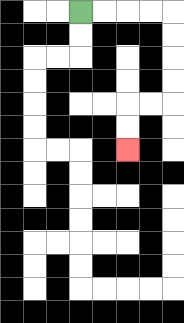{'start': '[3, 0]', 'end': '[5, 6]', 'path_directions': 'R,R,R,R,D,D,D,D,L,L,D,D', 'path_coordinates': '[[3, 0], [4, 0], [5, 0], [6, 0], [7, 0], [7, 1], [7, 2], [7, 3], [7, 4], [6, 4], [5, 4], [5, 5], [5, 6]]'}